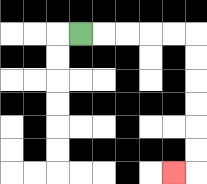{'start': '[3, 1]', 'end': '[7, 7]', 'path_directions': 'R,R,R,R,R,D,D,D,D,D,D,L', 'path_coordinates': '[[3, 1], [4, 1], [5, 1], [6, 1], [7, 1], [8, 1], [8, 2], [8, 3], [8, 4], [8, 5], [8, 6], [8, 7], [7, 7]]'}